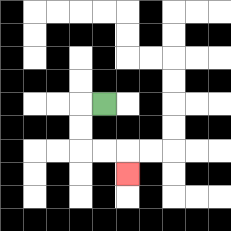{'start': '[4, 4]', 'end': '[5, 7]', 'path_directions': 'L,D,D,R,R,D', 'path_coordinates': '[[4, 4], [3, 4], [3, 5], [3, 6], [4, 6], [5, 6], [5, 7]]'}